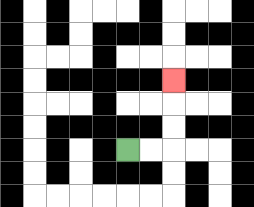{'start': '[5, 6]', 'end': '[7, 3]', 'path_directions': 'R,R,U,U,U', 'path_coordinates': '[[5, 6], [6, 6], [7, 6], [7, 5], [7, 4], [7, 3]]'}